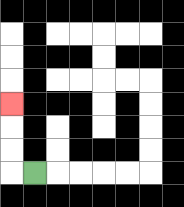{'start': '[1, 7]', 'end': '[0, 4]', 'path_directions': 'L,U,U,U', 'path_coordinates': '[[1, 7], [0, 7], [0, 6], [0, 5], [0, 4]]'}